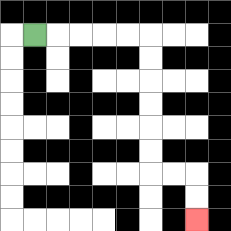{'start': '[1, 1]', 'end': '[8, 9]', 'path_directions': 'R,R,R,R,R,D,D,D,D,D,D,R,R,D,D', 'path_coordinates': '[[1, 1], [2, 1], [3, 1], [4, 1], [5, 1], [6, 1], [6, 2], [6, 3], [6, 4], [6, 5], [6, 6], [6, 7], [7, 7], [8, 7], [8, 8], [8, 9]]'}